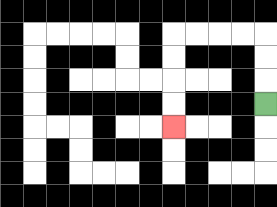{'start': '[11, 4]', 'end': '[7, 5]', 'path_directions': 'U,U,U,L,L,L,L,D,D,D,D', 'path_coordinates': '[[11, 4], [11, 3], [11, 2], [11, 1], [10, 1], [9, 1], [8, 1], [7, 1], [7, 2], [7, 3], [7, 4], [7, 5]]'}